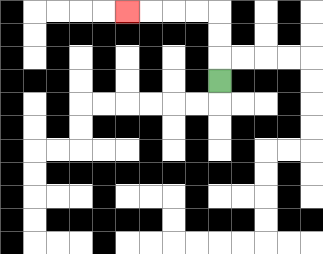{'start': '[9, 3]', 'end': '[5, 0]', 'path_directions': 'U,U,U,L,L,L,L', 'path_coordinates': '[[9, 3], [9, 2], [9, 1], [9, 0], [8, 0], [7, 0], [6, 0], [5, 0]]'}